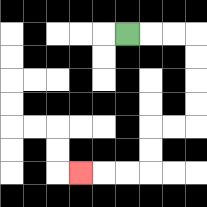{'start': '[5, 1]', 'end': '[3, 7]', 'path_directions': 'R,R,R,D,D,D,D,L,L,D,D,L,L,L', 'path_coordinates': '[[5, 1], [6, 1], [7, 1], [8, 1], [8, 2], [8, 3], [8, 4], [8, 5], [7, 5], [6, 5], [6, 6], [6, 7], [5, 7], [4, 7], [3, 7]]'}